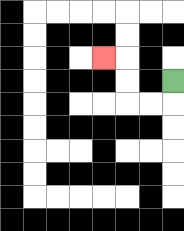{'start': '[7, 3]', 'end': '[4, 2]', 'path_directions': 'D,L,L,U,U,L', 'path_coordinates': '[[7, 3], [7, 4], [6, 4], [5, 4], [5, 3], [5, 2], [4, 2]]'}